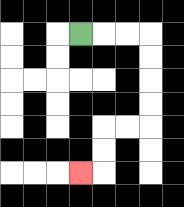{'start': '[3, 1]', 'end': '[3, 7]', 'path_directions': 'R,R,R,D,D,D,D,L,L,D,D,L', 'path_coordinates': '[[3, 1], [4, 1], [5, 1], [6, 1], [6, 2], [6, 3], [6, 4], [6, 5], [5, 5], [4, 5], [4, 6], [4, 7], [3, 7]]'}